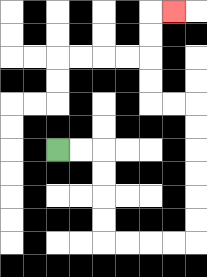{'start': '[2, 6]', 'end': '[7, 0]', 'path_directions': 'R,R,D,D,D,D,R,R,R,R,U,U,U,U,U,U,L,L,U,U,U,U,R', 'path_coordinates': '[[2, 6], [3, 6], [4, 6], [4, 7], [4, 8], [4, 9], [4, 10], [5, 10], [6, 10], [7, 10], [8, 10], [8, 9], [8, 8], [8, 7], [8, 6], [8, 5], [8, 4], [7, 4], [6, 4], [6, 3], [6, 2], [6, 1], [6, 0], [7, 0]]'}